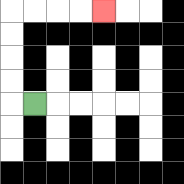{'start': '[1, 4]', 'end': '[4, 0]', 'path_directions': 'L,U,U,U,U,R,R,R,R', 'path_coordinates': '[[1, 4], [0, 4], [0, 3], [0, 2], [0, 1], [0, 0], [1, 0], [2, 0], [3, 0], [4, 0]]'}